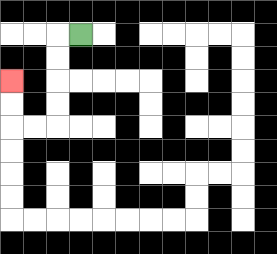{'start': '[3, 1]', 'end': '[0, 3]', 'path_directions': 'L,D,D,D,D,L,L,U,U', 'path_coordinates': '[[3, 1], [2, 1], [2, 2], [2, 3], [2, 4], [2, 5], [1, 5], [0, 5], [0, 4], [0, 3]]'}